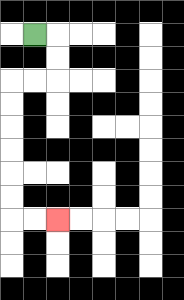{'start': '[1, 1]', 'end': '[2, 9]', 'path_directions': 'R,D,D,L,L,D,D,D,D,D,D,R,R', 'path_coordinates': '[[1, 1], [2, 1], [2, 2], [2, 3], [1, 3], [0, 3], [0, 4], [0, 5], [0, 6], [0, 7], [0, 8], [0, 9], [1, 9], [2, 9]]'}